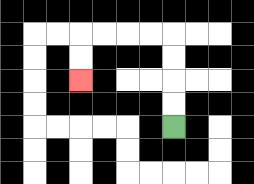{'start': '[7, 5]', 'end': '[3, 3]', 'path_directions': 'U,U,U,U,L,L,L,L,D,D', 'path_coordinates': '[[7, 5], [7, 4], [7, 3], [7, 2], [7, 1], [6, 1], [5, 1], [4, 1], [3, 1], [3, 2], [3, 3]]'}